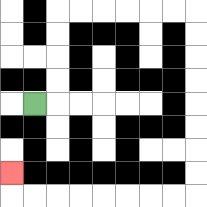{'start': '[1, 4]', 'end': '[0, 7]', 'path_directions': 'R,U,U,U,U,R,R,R,R,R,R,D,D,D,D,D,D,D,D,L,L,L,L,L,L,L,L,U', 'path_coordinates': '[[1, 4], [2, 4], [2, 3], [2, 2], [2, 1], [2, 0], [3, 0], [4, 0], [5, 0], [6, 0], [7, 0], [8, 0], [8, 1], [8, 2], [8, 3], [8, 4], [8, 5], [8, 6], [8, 7], [8, 8], [7, 8], [6, 8], [5, 8], [4, 8], [3, 8], [2, 8], [1, 8], [0, 8], [0, 7]]'}